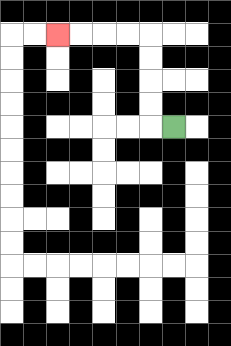{'start': '[7, 5]', 'end': '[2, 1]', 'path_directions': 'L,U,U,U,U,L,L,L,L', 'path_coordinates': '[[7, 5], [6, 5], [6, 4], [6, 3], [6, 2], [6, 1], [5, 1], [4, 1], [3, 1], [2, 1]]'}